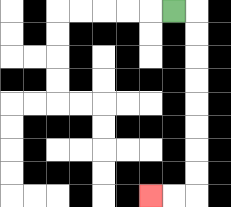{'start': '[7, 0]', 'end': '[6, 8]', 'path_directions': 'R,D,D,D,D,D,D,D,D,L,L', 'path_coordinates': '[[7, 0], [8, 0], [8, 1], [8, 2], [8, 3], [8, 4], [8, 5], [8, 6], [8, 7], [8, 8], [7, 8], [6, 8]]'}